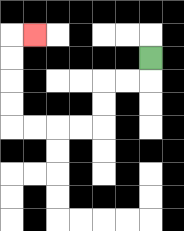{'start': '[6, 2]', 'end': '[1, 1]', 'path_directions': 'D,L,L,D,D,L,L,L,L,U,U,U,U,R', 'path_coordinates': '[[6, 2], [6, 3], [5, 3], [4, 3], [4, 4], [4, 5], [3, 5], [2, 5], [1, 5], [0, 5], [0, 4], [0, 3], [0, 2], [0, 1], [1, 1]]'}